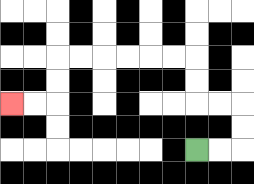{'start': '[8, 6]', 'end': '[0, 4]', 'path_directions': 'R,R,U,U,L,L,U,U,L,L,L,L,L,L,D,D,L,L', 'path_coordinates': '[[8, 6], [9, 6], [10, 6], [10, 5], [10, 4], [9, 4], [8, 4], [8, 3], [8, 2], [7, 2], [6, 2], [5, 2], [4, 2], [3, 2], [2, 2], [2, 3], [2, 4], [1, 4], [0, 4]]'}